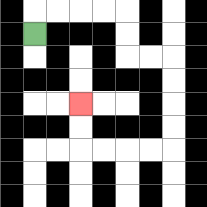{'start': '[1, 1]', 'end': '[3, 4]', 'path_directions': 'U,R,R,R,R,D,D,R,R,D,D,D,D,L,L,L,L,U,U', 'path_coordinates': '[[1, 1], [1, 0], [2, 0], [3, 0], [4, 0], [5, 0], [5, 1], [5, 2], [6, 2], [7, 2], [7, 3], [7, 4], [7, 5], [7, 6], [6, 6], [5, 6], [4, 6], [3, 6], [3, 5], [3, 4]]'}